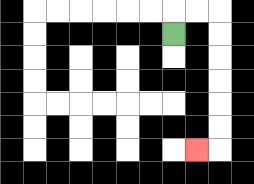{'start': '[7, 1]', 'end': '[8, 6]', 'path_directions': 'U,R,R,D,D,D,D,D,D,L', 'path_coordinates': '[[7, 1], [7, 0], [8, 0], [9, 0], [9, 1], [9, 2], [9, 3], [9, 4], [9, 5], [9, 6], [8, 6]]'}